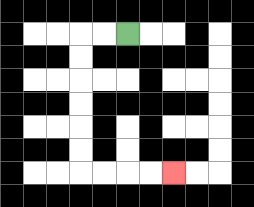{'start': '[5, 1]', 'end': '[7, 7]', 'path_directions': 'L,L,D,D,D,D,D,D,R,R,R,R', 'path_coordinates': '[[5, 1], [4, 1], [3, 1], [3, 2], [3, 3], [3, 4], [3, 5], [3, 6], [3, 7], [4, 7], [5, 7], [6, 7], [7, 7]]'}